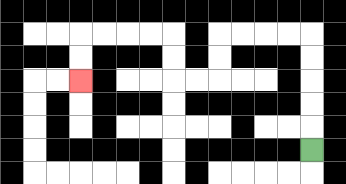{'start': '[13, 6]', 'end': '[3, 3]', 'path_directions': 'U,U,U,U,U,L,L,L,L,D,D,L,L,U,U,L,L,L,L,D,D', 'path_coordinates': '[[13, 6], [13, 5], [13, 4], [13, 3], [13, 2], [13, 1], [12, 1], [11, 1], [10, 1], [9, 1], [9, 2], [9, 3], [8, 3], [7, 3], [7, 2], [7, 1], [6, 1], [5, 1], [4, 1], [3, 1], [3, 2], [3, 3]]'}